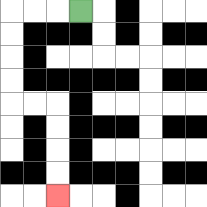{'start': '[3, 0]', 'end': '[2, 8]', 'path_directions': 'L,L,L,D,D,D,D,R,R,D,D,D,D', 'path_coordinates': '[[3, 0], [2, 0], [1, 0], [0, 0], [0, 1], [0, 2], [0, 3], [0, 4], [1, 4], [2, 4], [2, 5], [2, 6], [2, 7], [2, 8]]'}